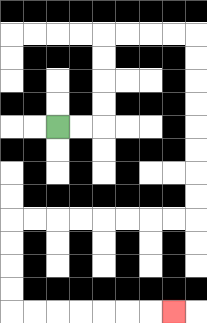{'start': '[2, 5]', 'end': '[7, 13]', 'path_directions': 'R,R,U,U,U,U,R,R,R,R,D,D,D,D,D,D,D,D,L,L,L,L,L,L,L,L,D,D,D,D,R,R,R,R,R,R,R', 'path_coordinates': '[[2, 5], [3, 5], [4, 5], [4, 4], [4, 3], [4, 2], [4, 1], [5, 1], [6, 1], [7, 1], [8, 1], [8, 2], [8, 3], [8, 4], [8, 5], [8, 6], [8, 7], [8, 8], [8, 9], [7, 9], [6, 9], [5, 9], [4, 9], [3, 9], [2, 9], [1, 9], [0, 9], [0, 10], [0, 11], [0, 12], [0, 13], [1, 13], [2, 13], [3, 13], [4, 13], [5, 13], [6, 13], [7, 13]]'}